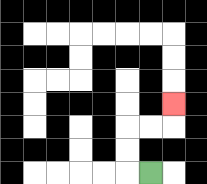{'start': '[6, 7]', 'end': '[7, 4]', 'path_directions': 'L,U,U,R,R,U', 'path_coordinates': '[[6, 7], [5, 7], [5, 6], [5, 5], [6, 5], [7, 5], [7, 4]]'}